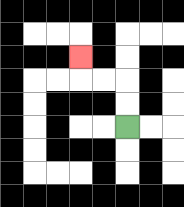{'start': '[5, 5]', 'end': '[3, 2]', 'path_directions': 'U,U,L,L,U', 'path_coordinates': '[[5, 5], [5, 4], [5, 3], [4, 3], [3, 3], [3, 2]]'}